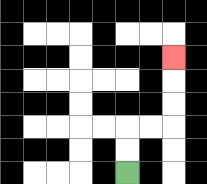{'start': '[5, 7]', 'end': '[7, 2]', 'path_directions': 'U,U,R,R,U,U,U', 'path_coordinates': '[[5, 7], [5, 6], [5, 5], [6, 5], [7, 5], [7, 4], [7, 3], [7, 2]]'}